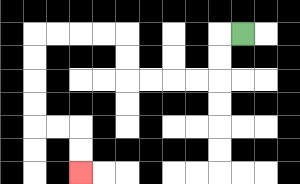{'start': '[10, 1]', 'end': '[3, 7]', 'path_directions': 'L,D,D,L,L,L,L,U,U,L,L,L,L,D,D,D,D,R,R,D,D', 'path_coordinates': '[[10, 1], [9, 1], [9, 2], [9, 3], [8, 3], [7, 3], [6, 3], [5, 3], [5, 2], [5, 1], [4, 1], [3, 1], [2, 1], [1, 1], [1, 2], [1, 3], [1, 4], [1, 5], [2, 5], [3, 5], [3, 6], [3, 7]]'}